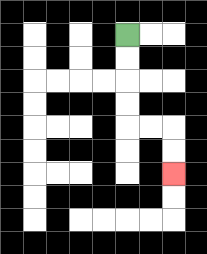{'start': '[5, 1]', 'end': '[7, 7]', 'path_directions': 'D,D,D,D,R,R,D,D', 'path_coordinates': '[[5, 1], [5, 2], [5, 3], [5, 4], [5, 5], [6, 5], [7, 5], [7, 6], [7, 7]]'}